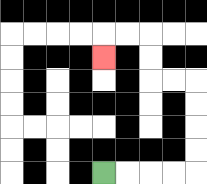{'start': '[4, 7]', 'end': '[4, 2]', 'path_directions': 'R,R,R,R,U,U,U,U,L,L,U,U,L,L,D', 'path_coordinates': '[[4, 7], [5, 7], [6, 7], [7, 7], [8, 7], [8, 6], [8, 5], [8, 4], [8, 3], [7, 3], [6, 3], [6, 2], [6, 1], [5, 1], [4, 1], [4, 2]]'}